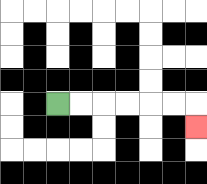{'start': '[2, 4]', 'end': '[8, 5]', 'path_directions': 'R,R,R,R,R,R,D', 'path_coordinates': '[[2, 4], [3, 4], [4, 4], [5, 4], [6, 4], [7, 4], [8, 4], [8, 5]]'}